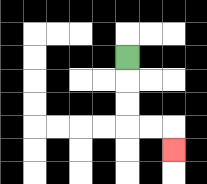{'start': '[5, 2]', 'end': '[7, 6]', 'path_directions': 'D,D,D,R,R,D', 'path_coordinates': '[[5, 2], [5, 3], [5, 4], [5, 5], [6, 5], [7, 5], [7, 6]]'}